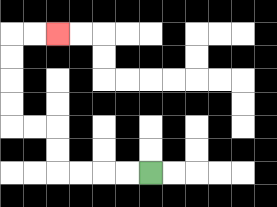{'start': '[6, 7]', 'end': '[2, 1]', 'path_directions': 'L,L,L,L,U,U,L,L,U,U,U,U,R,R', 'path_coordinates': '[[6, 7], [5, 7], [4, 7], [3, 7], [2, 7], [2, 6], [2, 5], [1, 5], [0, 5], [0, 4], [0, 3], [0, 2], [0, 1], [1, 1], [2, 1]]'}